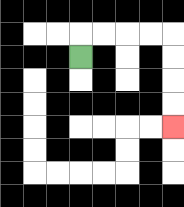{'start': '[3, 2]', 'end': '[7, 5]', 'path_directions': 'U,R,R,R,R,D,D,D,D', 'path_coordinates': '[[3, 2], [3, 1], [4, 1], [5, 1], [6, 1], [7, 1], [7, 2], [7, 3], [7, 4], [7, 5]]'}